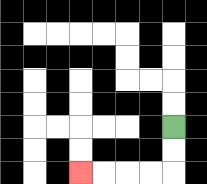{'start': '[7, 5]', 'end': '[3, 7]', 'path_directions': 'D,D,L,L,L,L', 'path_coordinates': '[[7, 5], [7, 6], [7, 7], [6, 7], [5, 7], [4, 7], [3, 7]]'}